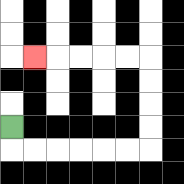{'start': '[0, 5]', 'end': '[1, 2]', 'path_directions': 'D,R,R,R,R,R,R,U,U,U,U,L,L,L,L,L', 'path_coordinates': '[[0, 5], [0, 6], [1, 6], [2, 6], [3, 6], [4, 6], [5, 6], [6, 6], [6, 5], [6, 4], [6, 3], [6, 2], [5, 2], [4, 2], [3, 2], [2, 2], [1, 2]]'}